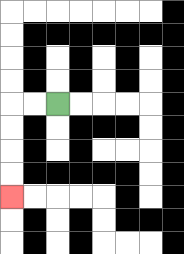{'start': '[2, 4]', 'end': '[0, 8]', 'path_directions': 'L,L,D,D,D,D', 'path_coordinates': '[[2, 4], [1, 4], [0, 4], [0, 5], [0, 6], [0, 7], [0, 8]]'}